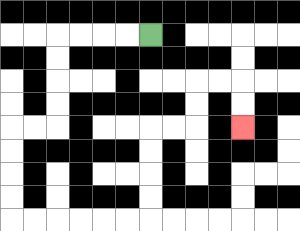{'start': '[6, 1]', 'end': '[10, 5]', 'path_directions': 'L,L,L,L,D,D,D,D,L,L,D,D,D,D,R,R,R,R,R,R,U,U,U,U,R,R,U,U,R,R,D,D', 'path_coordinates': '[[6, 1], [5, 1], [4, 1], [3, 1], [2, 1], [2, 2], [2, 3], [2, 4], [2, 5], [1, 5], [0, 5], [0, 6], [0, 7], [0, 8], [0, 9], [1, 9], [2, 9], [3, 9], [4, 9], [5, 9], [6, 9], [6, 8], [6, 7], [6, 6], [6, 5], [7, 5], [8, 5], [8, 4], [8, 3], [9, 3], [10, 3], [10, 4], [10, 5]]'}